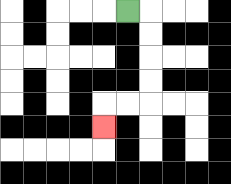{'start': '[5, 0]', 'end': '[4, 5]', 'path_directions': 'R,D,D,D,D,L,L,D', 'path_coordinates': '[[5, 0], [6, 0], [6, 1], [6, 2], [6, 3], [6, 4], [5, 4], [4, 4], [4, 5]]'}